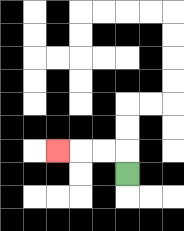{'start': '[5, 7]', 'end': '[2, 6]', 'path_directions': 'U,L,L,L', 'path_coordinates': '[[5, 7], [5, 6], [4, 6], [3, 6], [2, 6]]'}